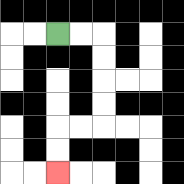{'start': '[2, 1]', 'end': '[2, 7]', 'path_directions': 'R,R,D,D,D,D,L,L,D,D', 'path_coordinates': '[[2, 1], [3, 1], [4, 1], [4, 2], [4, 3], [4, 4], [4, 5], [3, 5], [2, 5], [2, 6], [2, 7]]'}